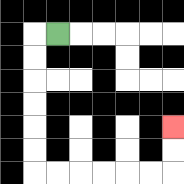{'start': '[2, 1]', 'end': '[7, 5]', 'path_directions': 'L,D,D,D,D,D,D,R,R,R,R,R,R,U,U', 'path_coordinates': '[[2, 1], [1, 1], [1, 2], [1, 3], [1, 4], [1, 5], [1, 6], [1, 7], [2, 7], [3, 7], [4, 7], [5, 7], [6, 7], [7, 7], [7, 6], [7, 5]]'}